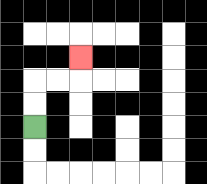{'start': '[1, 5]', 'end': '[3, 2]', 'path_directions': 'U,U,R,R,U', 'path_coordinates': '[[1, 5], [1, 4], [1, 3], [2, 3], [3, 3], [3, 2]]'}